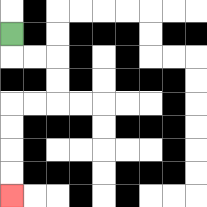{'start': '[0, 1]', 'end': '[0, 8]', 'path_directions': 'D,R,R,D,D,L,L,D,D,D,D', 'path_coordinates': '[[0, 1], [0, 2], [1, 2], [2, 2], [2, 3], [2, 4], [1, 4], [0, 4], [0, 5], [0, 6], [0, 7], [0, 8]]'}